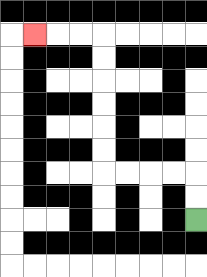{'start': '[8, 9]', 'end': '[1, 1]', 'path_directions': 'U,U,L,L,L,L,U,U,U,U,U,U,L,L,L', 'path_coordinates': '[[8, 9], [8, 8], [8, 7], [7, 7], [6, 7], [5, 7], [4, 7], [4, 6], [4, 5], [4, 4], [4, 3], [4, 2], [4, 1], [3, 1], [2, 1], [1, 1]]'}